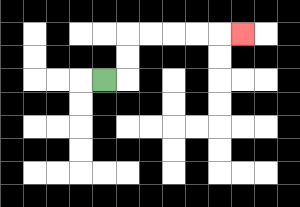{'start': '[4, 3]', 'end': '[10, 1]', 'path_directions': 'R,U,U,R,R,R,R,R', 'path_coordinates': '[[4, 3], [5, 3], [5, 2], [5, 1], [6, 1], [7, 1], [8, 1], [9, 1], [10, 1]]'}